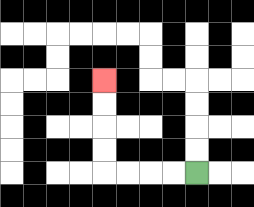{'start': '[8, 7]', 'end': '[4, 3]', 'path_directions': 'L,L,L,L,U,U,U,U', 'path_coordinates': '[[8, 7], [7, 7], [6, 7], [5, 7], [4, 7], [4, 6], [4, 5], [4, 4], [4, 3]]'}